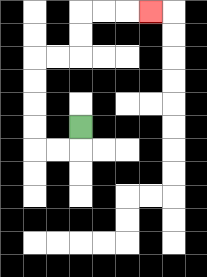{'start': '[3, 5]', 'end': '[6, 0]', 'path_directions': 'D,L,L,U,U,U,U,R,R,U,U,R,R,R', 'path_coordinates': '[[3, 5], [3, 6], [2, 6], [1, 6], [1, 5], [1, 4], [1, 3], [1, 2], [2, 2], [3, 2], [3, 1], [3, 0], [4, 0], [5, 0], [6, 0]]'}